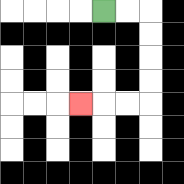{'start': '[4, 0]', 'end': '[3, 4]', 'path_directions': 'R,R,D,D,D,D,L,L,L', 'path_coordinates': '[[4, 0], [5, 0], [6, 0], [6, 1], [6, 2], [6, 3], [6, 4], [5, 4], [4, 4], [3, 4]]'}